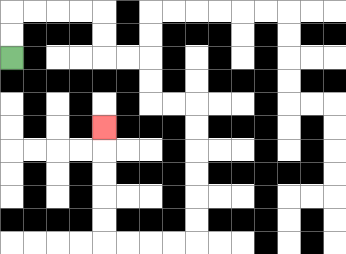{'start': '[0, 2]', 'end': '[4, 5]', 'path_directions': 'U,U,R,R,R,R,D,D,R,R,D,D,R,R,D,D,D,D,D,D,L,L,L,L,U,U,U,U,U', 'path_coordinates': '[[0, 2], [0, 1], [0, 0], [1, 0], [2, 0], [3, 0], [4, 0], [4, 1], [4, 2], [5, 2], [6, 2], [6, 3], [6, 4], [7, 4], [8, 4], [8, 5], [8, 6], [8, 7], [8, 8], [8, 9], [8, 10], [7, 10], [6, 10], [5, 10], [4, 10], [4, 9], [4, 8], [4, 7], [4, 6], [4, 5]]'}